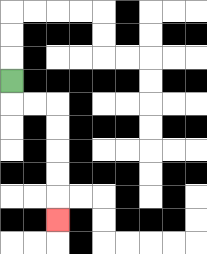{'start': '[0, 3]', 'end': '[2, 9]', 'path_directions': 'D,R,R,D,D,D,D,D', 'path_coordinates': '[[0, 3], [0, 4], [1, 4], [2, 4], [2, 5], [2, 6], [2, 7], [2, 8], [2, 9]]'}